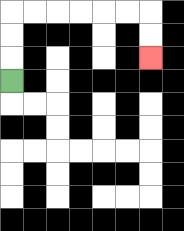{'start': '[0, 3]', 'end': '[6, 2]', 'path_directions': 'U,U,U,R,R,R,R,R,R,D,D', 'path_coordinates': '[[0, 3], [0, 2], [0, 1], [0, 0], [1, 0], [2, 0], [3, 0], [4, 0], [5, 0], [6, 0], [6, 1], [6, 2]]'}